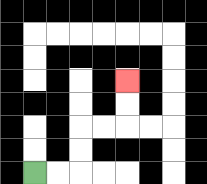{'start': '[1, 7]', 'end': '[5, 3]', 'path_directions': 'R,R,U,U,R,R,U,U', 'path_coordinates': '[[1, 7], [2, 7], [3, 7], [3, 6], [3, 5], [4, 5], [5, 5], [5, 4], [5, 3]]'}